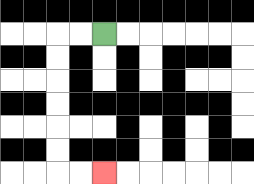{'start': '[4, 1]', 'end': '[4, 7]', 'path_directions': 'L,L,D,D,D,D,D,D,R,R', 'path_coordinates': '[[4, 1], [3, 1], [2, 1], [2, 2], [2, 3], [2, 4], [2, 5], [2, 6], [2, 7], [3, 7], [4, 7]]'}